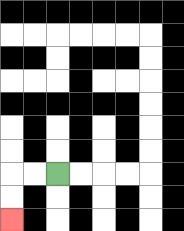{'start': '[2, 7]', 'end': '[0, 9]', 'path_directions': 'L,L,D,D', 'path_coordinates': '[[2, 7], [1, 7], [0, 7], [0, 8], [0, 9]]'}